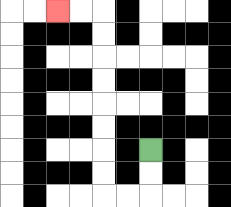{'start': '[6, 6]', 'end': '[2, 0]', 'path_directions': 'D,D,L,L,U,U,U,U,U,U,U,U,L,L', 'path_coordinates': '[[6, 6], [6, 7], [6, 8], [5, 8], [4, 8], [4, 7], [4, 6], [4, 5], [4, 4], [4, 3], [4, 2], [4, 1], [4, 0], [3, 0], [2, 0]]'}